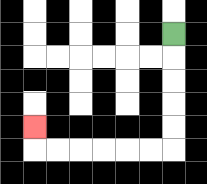{'start': '[7, 1]', 'end': '[1, 5]', 'path_directions': 'D,D,D,D,D,L,L,L,L,L,L,U', 'path_coordinates': '[[7, 1], [7, 2], [7, 3], [7, 4], [7, 5], [7, 6], [6, 6], [5, 6], [4, 6], [3, 6], [2, 6], [1, 6], [1, 5]]'}